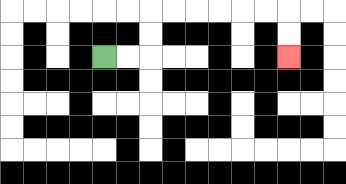{'start': '[4, 2]', 'end': '[12, 2]', 'path_directions': 'R,R,U,U,R,R,R,R,R,R,D,D', 'path_coordinates': '[[4, 2], [5, 2], [6, 2], [6, 1], [6, 0], [7, 0], [8, 0], [9, 0], [10, 0], [11, 0], [12, 0], [12, 1], [12, 2]]'}